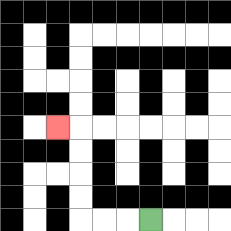{'start': '[6, 9]', 'end': '[2, 5]', 'path_directions': 'L,L,L,U,U,U,U,L', 'path_coordinates': '[[6, 9], [5, 9], [4, 9], [3, 9], [3, 8], [3, 7], [3, 6], [3, 5], [2, 5]]'}